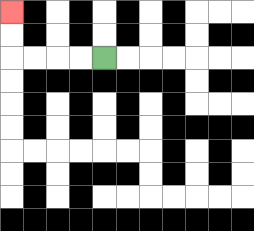{'start': '[4, 2]', 'end': '[0, 0]', 'path_directions': 'L,L,L,L,U,U', 'path_coordinates': '[[4, 2], [3, 2], [2, 2], [1, 2], [0, 2], [0, 1], [0, 0]]'}